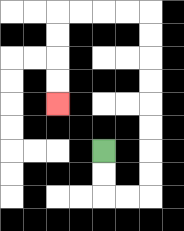{'start': '[4, 6]', 'end': '[2, 4]', 'path_directions': 'D,D,R,R,U,U,U,U,U,U,U,U,L,L,L,L,D,D,D,D', 'path_coordinates': '[[4, 6], [4, 7], [4, 8], [5, 8], [6, 8], [6, 7], [6, 6], [6, 5], [6, 4], [6, 3], [6, 2], [6, 1], [6, 0], [5, 0], [4, 0], [3, 0], [2, 0], [2, 1], [2, 2], [2, 3], [2, 4]]'}